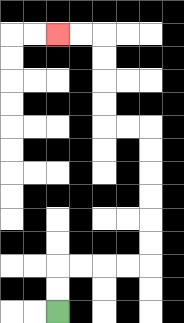{'start': '[2, 13]', 'end': '[2, 1]', 'path_directions': 'U,U,R,R,R,R,U,U,U,U,U,U,L,L,U,U,U,U,L,L', 'path_coordinates': '[[2, 13], [2, 12], [2, 11], [3, 11], [4, 11], [5, 11], [6, 11], [6, 10], [6, 9], [6, 8], [6, 7], [6, 6], [6, 5], [5, 5], [4, 5], [4, 4], [4, 3], [4, 2], [4, 1], [3, 1], [2, 1]]'}